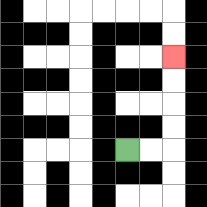{'start': '[5, 6]', 'end': '[7, 2]', 'path_directions': 'R,R,U,U,U,U', 'path_coordinates': '[[5, 6], [6, 6], [7, 6], [7, 5], [7, 4], [7, 3], [7, 2]]'}